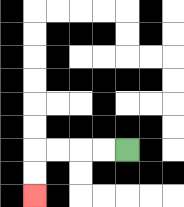{'start': '[5, 6]', 'end': '[1, 8]', 'path_directions': 'L,L,L,L,D,D', 'path_coordinates': '[[5, 6], [4, 6], [3, 6], [2, 6], [1, 6], [1, 7], [1, 8]]'}